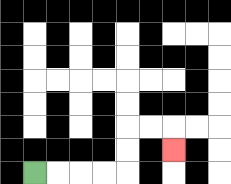{'start': '[1, 7]', 'end': '[7, 6]', 'path_directions': 'R,R,R,R,U,U,R,R,D', 'path_coordinates': '[[1, 7], [2, 7], [3, 7], [4, 7], [5, 7], [5, 6], [5, 5], [6, 5], [7, 5], [7, 6]]'}